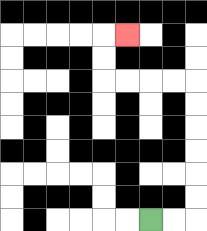{'start': '[6, 9]', 'end': '[5, 1]', 'path_directions': 'R,R,U,U,U,U,U,U,L,L,L,L,U,U,R', 'path_coordinates': '[[6, 9], [7, 9], [8, 9], [8, 8], [8, 7], [8, 6], [8, 5], [8, 4], [8, 3], [7, 3], [6, 3], [5, 3], [4, 3], [4, 2], [4, 1], [5, 1]]'}